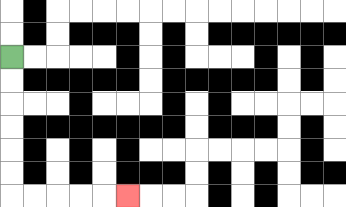{'start': '[0, 2]', 'end': '[5, 8]', 'path_directions': 'D,D,D,D,D,D,R,R,R,R,R', 'path_coordinates': '[[0, 2], [0, 3], [0, 4], [0, 5], [0, 6], [0, 7], [0, 8], [1, 8], [2, 8], [3, 8], [4, 8], [5, 8]]'}